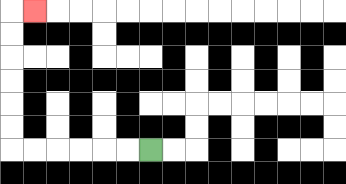{'start': '[6, 6]', 'end': '[1, 0]', 'path_directions': 'L,L,L,L,L,L,U,U,U,U,U,U,R', 'path_coordinates': '[[6, 6], [5, 6], [4, 6], [3, 6], [2, 6], [1, 6], [0, 6], [0, 5], [0, 4], [0, 3], [0, 2], [0, 1], [0, 0], [1, 0]]'}